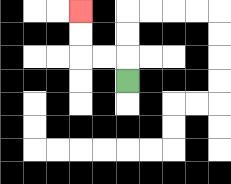{'start': '[5, 3]', 'end': '[3, 0]', 'path_directions': 'U,L,L,U,U', 'path_coordinates': '[[5, 3], [5, 2], [4, 2], [3, 2], [3, 1], [3, 0]]'}